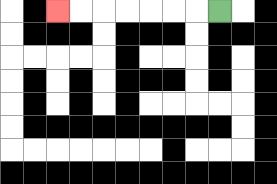{'start': '[9, 0]', 'end': '[2, 0]', 'path_directions': 'L,L,L,L,L,L,L', 'path_coordinates': '[[9, 0], [8, 0], [7, 0], [6, 0], [5, 0], [4, 0], [3, 0], [2, 0]]'}